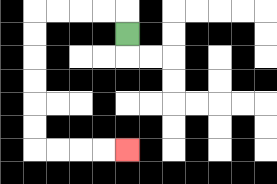{'start': '[5, 1]', 'end': '[5, 6]', 'path_directions': 'U,L,L,L,L,D,D,D,D,D,D,R,R,R,R', 'path_coordinates': '[[5, 1], [5, 0], [4, 0], [3, 0], [2, 0], [1, 0], [1, 1], [1, 2], [1, 3], [1, 4], [1, 5], [1, 6], [2, 6], [3, 6], [4, 6], [5, 6]]'}